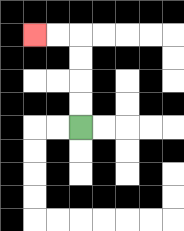{'start': '[3, 5]', 'end': '[1, 1]', 'path_directions': 'U,U,U,U,L,L', 'path_coordinates': '[[3, 5], [3, 4], [3, 3], [3, 2], [3, 1], [2, 1], [1, 1]]'}